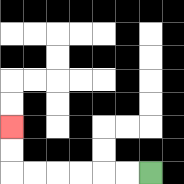{'start': '[6, 7]', 'end': '[0, 5]', 'path_directions': 'L,L,L,L,L,L,U,U', 'path_coordinates': '[[6, 7], [5, 7], [4, 7], [3, 7], [2, 7], [1, 7], [0, 7], [0, 6], [0, 5]]'}